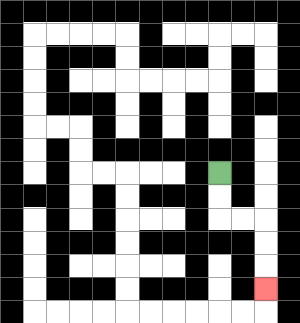{'start': '[9, 7]', 'end': '[11, 12]', 'path_directions': 'D,D,R,R,D,D,D', 'path_coordinates': '[[9, 7], [9, 8], [9, 9], [10, 9], [11, 9], [11, 10], [11, 11], [11, 12]]'}